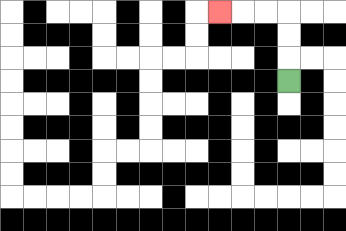{'start': '[12, 3]', 'end': '[9, 0]', 'path_directions': 'U,U,U,L,L,L', 'path_coordinates': '[[12, 3], [12, 2], [12, 1], [12, 0], [11, 0], [10, 0], [9, 0]]'}